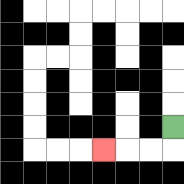{'start': '[7, 5]', 'end': '[4, 6]', 'path_directions': 'D,L,L,L', 'path_coordinates': '[[7, 5], [7, 6], [6, 6], [5, 6], [4, 6]]'}